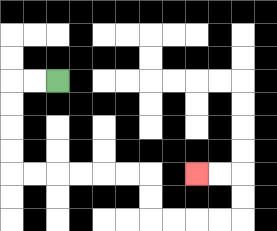{'start': '[2, 3]', 'end': '[8, 7]', 'path_directions': 'L,L,D,D,D,D,R,R,R,R,R,R,D,D,R,R,R,R,U,U,L,L', 'path_coordinates': '[[2, 3], [1, 3], [0, 3], [0, 4], [0, 5], [0, 6], [0, 7], [1, 7], [2, 7], [3, 7], [4, 7], [5, 7], [6, 7], [6, 8], [6, 9], [7, 9], [8, 9], [9, 9], [10, 9], [10, 8], [10, 7], [9, 7], [8, 7]]'}